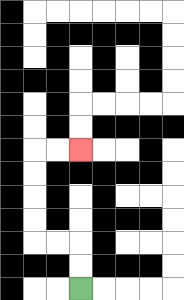{'start': '[3, 12]', 'end': '[3, 6]', 'path_directions': 'U,U,L,L,U,U,U,U,R,R', 'path_coordinates': '[[3, 12], [3, 11], [3, 10], [2, 10], [1, 10], [1, 9], [1, 8], [1, 7], [1, 6], [2, 6], [3, 6]]'}